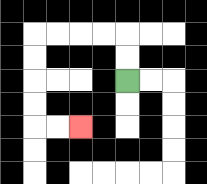{'start': '[5, 3]', 'end': '[3, 5]', 'path_directions': 'U,U,L,L,L,L,D,D,D,D,R,R', 'path_coordinates': '[[5, 3], [5, 2], [5, 1], [4, 1], [3, 1], [2, 1], [1, 1], [1, 2], [1, 3], [1, 4], [1, 5], [2, 5], [3, 5]]'}